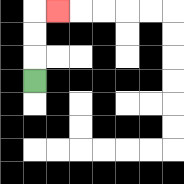{'start': '[1, 3]', 'end': '[2, 0]', 'path_directions': 'U,U,U,R', 'path_coordinates': '[[1, 3], [1, 2], [1, 1], [1, 0], [2, 0]]'}